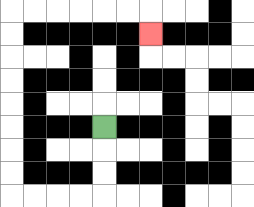{'start': '[4, 5]', 'end': '[6, 1]', 'path_directions': 'D,D,D,L,L,L,L,U,U,U,U,U,U,U,U,R,R,R,R,R,R,D', 'path_coordinates': '[[4, 5], [4, 6], [4, 7], [4, 8], [3, 8], [2, 8], [1, 8], [0, 8], [0, 7], [0, 6], [0, 5], [0, 4], [0, 3], [0, 2], [0, 1], [0, 0], [1, 0], [2, 0], [3, 0], [4, 0], [5, 0], [6, 0], [6, 1]]'}